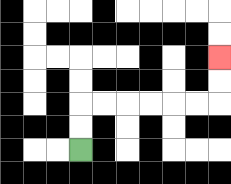{'start': '[3, 6]', 'end': '[9, 2]', 'path_directions': 'U,U,R,R,R,R,R,R,U,U', 'path_coordinates': '[[3, 6], [3, 5], [3, 4], [4, 4], [5, 4], [6, 4], [7, 4], [8, 4], [9, 4], [9, 3], [9, 2]]'}